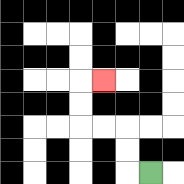{'start': '[6, 7]', 'end': '[4, 3]', 'path_directions': 'L,U,U,L,L,U,U,R', 'path_coordinates': '[[6, 7], [5, 7], [5, 6], [5, 5], [4, 5], [3, 5], [3, 4], [3, 3], [4, 3]]'}